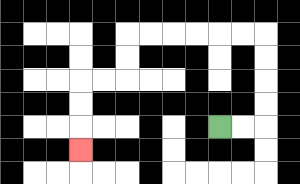{'start': '[9, 5]', 'end': '[3, 6]', 'path_directions': 'R,R,U,U,U,U,L,L,L,L,L,L,D,D,L,L,D,D,D', 'path_coordinates': '[[9, 5], [10, 5], [11, 5], [11, 4], [11, 3], [11, 2], [11, 1], [10, 1], [9, 1], [8, 1], [7, 1], [6, 1], [5, 1], [5, 2], [5, 3], [4, 3], [3, 3], [3, 4], [3, 5], [3, 6]]'}